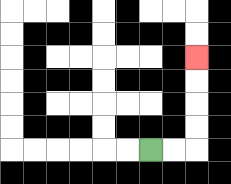{'start': '[6, 6]', 'end': '[8, 2]', 'path_directions': 'R,R,U,U,U,U', 'path_coordinates': '[[6, 6], [7, 6], [8, 6], [8, 5], [8, 4], [8, 3], [8, 2]]'}